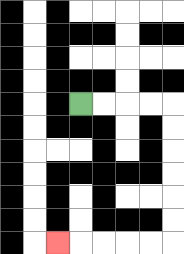{'start': '[3, 4]', 'end': '[2, 10]', 'path_directions': 'R,R,R,R,D,D,D,D,D,D,L,L,L,L,L', 'path_coordinates': '[[3, 4], [4, 4], [5, 4], [6, 4], [7, 4], [7, 5], [7, 6], [7, 7], [7, 8], [7, 9], [7, 10], [6, 10], [5, 10], [4, 10], [3, 10], [2, 10]]'}